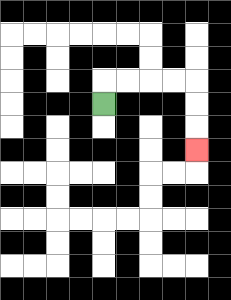{'start': '[4, 4]', 'end': '[8, 6]', 'path_directions': 'U,R,R,R,R,D,D,D', 'path_coordinates': '[[4, 4], [4, 3], [5, 3], [6, 3], [7, 3], [8, 3], [8, 4], [8, 5], [8, 6]]'}